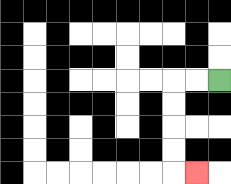{'start': '[9, 3]', 'end': '[8, 7]', 'path_directions': 'L,L,D,D,D,D,R', 'path_coordinates': '[[9, 3], [8, 3], [7, 3], [7, 4], [7, 5], [7, 6], [7, 7], [8, 7]]'}